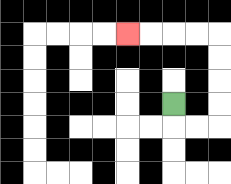{'start': '[7, 4]', 'end': '[5, 1]', 'path_directions': 'D,R,R,U,U,U,U,L,L,L,L', 'path_coordinates': '[[7, 4], [7, 5], [8, 5], [9, 5], [9, 4], [9, 3], [9, 2], [9, 1], [8, 1], [7, 1], [6, 1], [5, 1]]'}